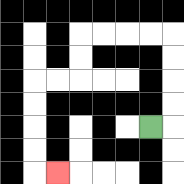{'start': '[6, 5]', 'end': '[2, 7]', 'path_directions': 'R,U,U,U,U,L,L,L,L,D,D,L,L,D,D,D,D,R', 'path_coordinates': '[[6, 5], [7, 5], [7, 4], [7, 3], [7, 2], [7, 1], [6, 1], [5, 1], [4, 1], [3, 1], [3, 2], [3, 3], [2, 3], [1, 3], [1, 4], [1, 5], [1, 6], [1, 7], [2, 7]]'}